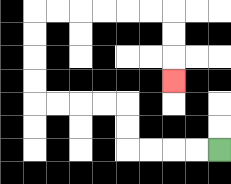{'start': '[9, 6]', 'end': '[7, 3]', 'path_directions': 'L,L,L,L,U,U,L,L,L,L,U,U,U,U,R,R,R,R,R,R,D,D,D', 'path_coordinates': '[[9, 6], [8, 6], [7, 6], [6, 6], [5, 6], [5, 5], [5, 4], [4, 4], [3, 4], [2, 4], [1, 4], [1, 3], [1, 2], [1, 1], [1, 0], [2, 0], [3, 0], [4, 0], [5, 0], [6, 0], [7, 0], [7, 1], [7, 2], [7, 3]]'}